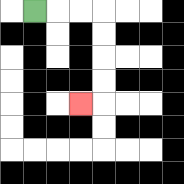{'start': '[1, 0]', 'end': '[3, 4]', 'path_directions': 'R,R,R,D,D,D,D,L', 'path_coordinates': '[[1, 0], [2, 0], [3, 0], [4, 0], [4, 1], [4, 2], [4, 3], [4, 4], [3, 4]]'}